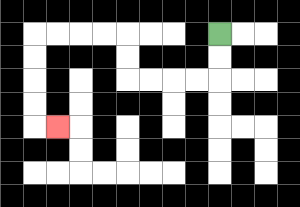{'start': '[9, 1]', 'end': '[2, 5]', 'path_directions': 'D,D,L,L,L,L,U,U,L,L,L,L,D,D,D,D,R', 'path_coordinates': '[[9, 1], [9, 2], [9, 3], [8, 3], [7, 3], [6, 3], [5, 3], [5, 2], [5, 1], [4, 1], [3, 1], [2, 1], [1, 1], [1, 2], [1, 3], [1, 4], [1, 5], [2, 5]]'}